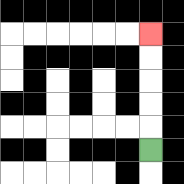{'start': '[6, 6]', 'end': '[6, 1]', 'path_directions': 'U,U,U,U,U', 'path_coordinates': '[[6, 6], [6, 5], [6, 4], [6, 3], [6, 2], [6, 1]]'}